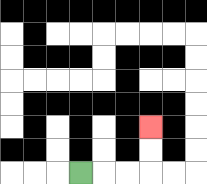{'start': '[3, 7]', 'end': '[6, 5]', 'path_directions': 'R,R,R,U,U', 'path_coordinates': '[[3, 7], [4, 7], [5, 7], [6, 7], [6, 6], [6, 5]]'}